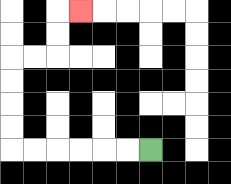{'start': '[6, 6]', 'end': '[3, 0]', 'path_directions': 'L,L,L,L,L,L,U,U,U,U,R,R,U,U,R', 'path_coordinates': '[[6, 6], [5, 6], [4, 6], [3, 6], [2, 6], [1, 6], [0, 6], [0, 5], [0, 4], [0, 3], [0, 2], [1, 2], [2, 2], [2, 1], [2, 0], [3, 0]]'}